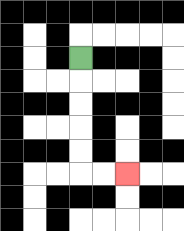{'start': '[3, 2]', 'end': '[5, 7]', 'path_directions': 'D,D,D,D,D,R,R', 'path_coordinates': '[[3, 2], [3, 3], [3, 4], [3, 5], [3, 6], [3, 7], [4, 7], [5, 7]]'}